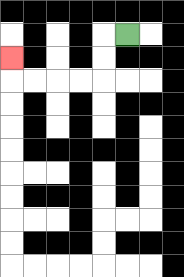{'start': '[5, 1]', 'end': '[0, 2]', 'path_directions': 'L,D,D,L,L,L,L,U', 'path_coordinates': '[[5, 1], [4, 1], [4, 2], [4, 3], [3, 3], [2, 3], [1, 3], [0, 3], [0, 2]]'}